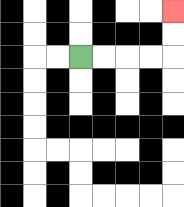{'start': '[3, 2]', 'end': '[7, 0]', 'path_directions': 'R,R,R,R,U,U', 'path_coordinates': '[[3, 2], [4, 2], [5, 2], [6, 2], [7, 2], [7, 1], [7, 0]]'}